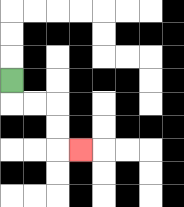{'start': '[0, 3]', 'end': '[3, 6]', 'path_directions': 'D,R,R,D,D,R', 'path_coordinates': '[[0, 3], [0, 4], [1, 4], [2, 4], [2, 5], [2, 6], [3, 6]]'}